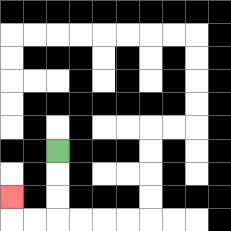{'start': '[2, 6]', 'end': '[0, 8]', 'path_directions': 'D,D,D,L,L,U', 'path_coordinates': '[[2, 6], [2, 7], [2, 8], [2, 9], [1, 9], [0, 9], [0, 8]]'}